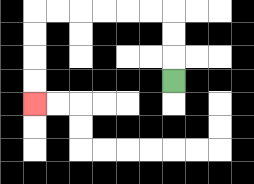{'start': '[7, 3]', 'end': '[1, 4]', 'path_directions': 'U,U,U,L,L,L,L,L,L,D,D,D,D', 'path_coordinates': '[[7, 3], [7, 2], [7, 1], [7, 0], [6, 0], [5, 0], [4, 0], [3, 0], [2, 0], [1, 0], [1, 1], [1, 2], [1, 3], [1, 4]]'}